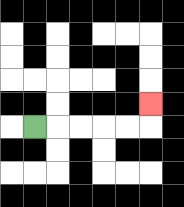{'start': '[1, 5]', 'end': '[6, 4]', 'path_directions': 'R,R,R,R,R,U', 'path_coordinates': '[[1, 5], [2, 5], [3, 5], [4, 5], [5, 5], [6, 5], [6, 4]]'}